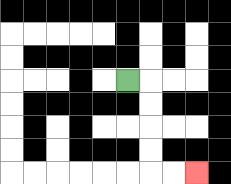{'start': '[5, 3]', 'end': '[8, 7]', 'path_directions': 'R,D,D,D,D,R,R', 'path_coordinates': '[[5, 3], [6, 3], [6, 4], [6, 5], [6, 6], [6, 7], [7, 7], [8, 7]]'}